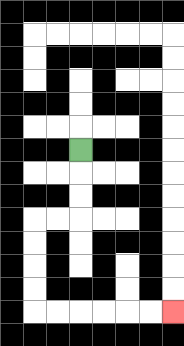{'start': '[3, 6]', 'end': '[7, 13]', 'path_directions': 'D,D,D,L,L,D,D,D,D,R,R,R,R,R,R', 'path_coordinates': '[[3, 6], [3, 7], [3, 8], [3, 9], [2, 9], [1, 9], [1, 10], [1, 11], [1, 12], [1, 13], [2, 13], [3, 13], [4, 13], [5, 13], [6, 13], [7, 13]]'}